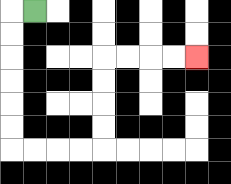{'start': '[1, 0]', 'end': '[8, 2]', 'path_directions': 'L,D,D,D,D,D,D,R,R,R,R,U,U,U,U,R,R,R,R', 'path_coordinates': '[[1, 0], [0, 0], [0, 1], [0, 2], [0, 3], [0, 4], [0, 5], [0, 6], [1, 6], [2, 6], [3, 6], [4, 6], [4, 5], [4, 4], [4, 3], [4, 2], [5, 2], [6, 2], [7, 2], [8, 2]]'}